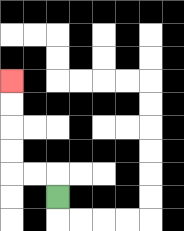{'start': '[2, 8]', 'end': '[0, 3]', 'path_directions': 'U,L,L,U,U,U,U', 'path_coordinates': '[[2, 8], [2, 7], [1, 7], [0, 7], [0, 6], [0, 5], [0, 4], [0, 3]]'}